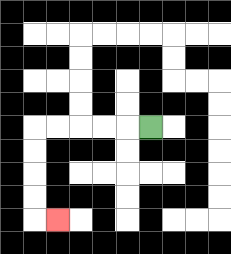{'start': '[6, 5]', 'end': '[2, 9]', 'path_directions': 'L,L,L,L,L,D,D,D,D,R', 'path_coordinates': '[[6, 5], [5, 5], [4, 5], [3, 5], [2, 5], [1, 5], [1, 6], [1, 7], [1, 8], [1, 9], [2, 9]]'}